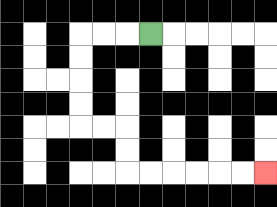{'start': '[6, 1]', 'end': '[11, 7]', 'path_directions': 'L,L,L,D,D,D,D,R,R,D,D,R,R,R,R,R,R', 'path_coordinates': '[[6, 1], [5, 1], [4, 1], [3, 1], [3, 2], [3, 3], [3, 4], [3, 5], [4, 5], [5, 5], [5, 6], [5, 7], [6, 7], [7, 7], [8, 7], [9, 7], [10, 7], [11, 7]]'}